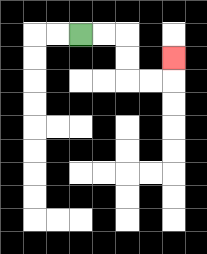{'start': '[3, 1]', 'end': '[7, 2]', 'path_directions': 'R,R,D,D,R,R,U', 'path_coordinates': '[[3, 1], [4, 1], [5, 1], [5, 2], [5, 3], [6, 3], [7, 3], [7, 2]]'}